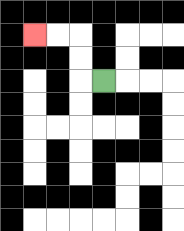{'start': '[4, 3]', 'end': '[1, 1]', 'path_directions': 'L,U,U,L,L', 'path_coordinates': '[[4, 3], [3, 3], [3, 2], [3, 1], [2, 1], [1, 1]]'}